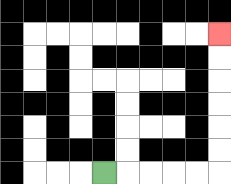{'start': '[4, 7]', 'end': '[9, 1]', 'path_directions': 'R,R,R,R,R,U,U,U,U,U,U', 'path_coordinates': '[[4, 7], [5, 7], [6, 7], [7, 7], [8, 7], [9, 7], [9, 6], [9, 5], [9, 4], [9, 3], [9, 2], [9, 1]]'}